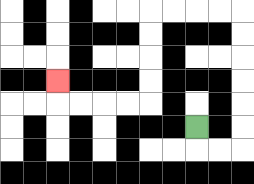{'start': '[8, 5]', 'end': '[2, 3]', 'path_directions': 'D,R,R,U,U,U,U,U,U,L,L,L,L,D,D,D,D,L,L,L,L,U', 'path_coordinates': '[[8, 5], [8, 6], [9, 6], [10, 6], [10, 5], [10, 4], [10, 3], [10, 2], [10, 1], [10, 0], [9, 0], [8, 0], [7, 0], [6, 0], [6, 1], [6, 2], [6, 3], [6, 4], [5, 4], [4, 4], [3, 4], [2, 4], [2, 3]]'}